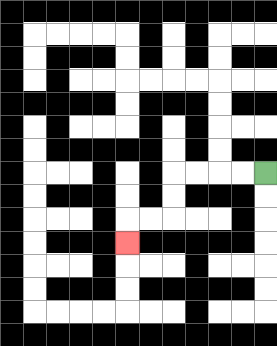{'start': '[11, 7]', 'end': '[5, 10]', 'path_directions': 'L,L,L,L,D,D,L,L,D', 'path_coordinates': '[[11, 7], [10, 7], [9, 7], [8, 7], [7, 7], [7, 8], [7, 9], [6, 9], [5, 9], [5, 10]]'}